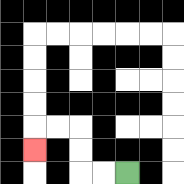{'start': '[5, 7]', 'end': '[1, 6]', 'path_directions': 'L,L,U,U,L,L,D', 'path_coordinates': '[[5, 7], [4, 7], [3, 7], [3, 6], [3, 5], [2, 5], [1, 5], [1, 6]]'}